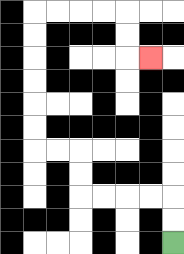{'start': '[7, 10]', 'end': '[6, 2]', 'path_directions': 'U,U,L,L,L,L,U,U,L,L,U,U,U,U,U,U,R,R,R,R,D,D,R', 'path_coordinates': '[[7, 10], [7, 9], [7, 8], [6, 8], [5, 8], [4, 8], [3, 8], [3, 7], [3, 6], [2, 6], [1, 6], [1, 5], [1, 4], [1, 3], [1, 2], [1, 1], [1, 0], [2, 0], [3, 0], [4, 0], [5, 0], [5, 1], [5, 2], [6, 2]]'}